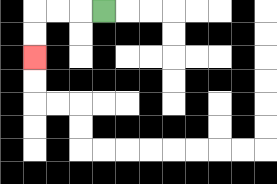{'start': '[4, 0]', 'end': '[1, 2]', 'path_directions': 'L,L,L,D,D', 'path_coordinates': '[[4, 0], [3, 0], [2, 0], [1, 0], [1, 1], [1, 2]]'}